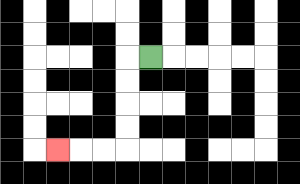{'start': '[6, 2]', 'end': '[2, 6]', 'path_directions': 'L,D,D,D,D,L,L,L', 'path_coordinates': '[[6, 2], [5, 2], [5, 3], [5, 4], [5, 5], [5, 6], [4, 6], [3, 6], [2, 6]]'}